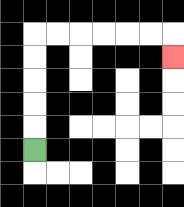{'start': '[1, 6]', 'end': '[7, 2]', 'path_directions': 'U,U,U,U,U,R,R,R,R,R,R,D', 'path_coordinates': '[[1, 6], [1, 5], [1, 4], [1, 3], [1, 2], [1, 1], [2, 1], [3, 1], [4, 1], [5, 1], [6, 1], [7, 1], [7, 2]]'}